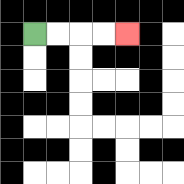{'start': '[1, 1]', 'end': '[5, 1]', 'path_directions': 'R,R,R,R', 'path_coordinates': '[[1, 1], [2, 1], [3, 1], [4, 1], [5, 1]]'}